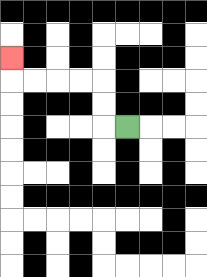{'start': '[5, 5]', 'end': '[0, 2]', 'path_directions': 'L,U,U,L,L,L,L,U', 'path_coordinates': '[[5, 5], [4, 5], [4, 4], [4, 3], [3, 3], [2, 3], [1, 3], [0, 3], [0, 2]]'}